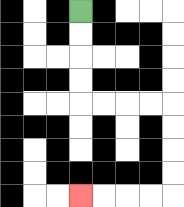{'start': '[3, 0]', 'end': '[3, 8]', 'path_directions': 'D,D,D,D,R,R,R,R,D,D,D,D,L,L,L,L', 'path_coordinates': '[[3, 0], [3, 1], [3, 2], [3, 3], [3, 4], [4, 4], [5, 4], [6, 4], [7, 4], [7, 5], [7, 6], [7, 7], [7, 8], [6, 8], [5, 8], [4, 8], [3, 8]]'}